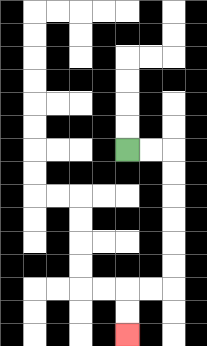{'start': '[5, 6]', 'end': '[5, 14]', 'path_directions': 'R,R,D,D,D,D,D,D,L,L,D,D', 'path_coordinates': '[[5, 6], [6, 6], [7, 6], [7, 7], [7, 8], [7, 9], [7, 10], [7, 11], [7, 12], [6, 12], [5, 12], [5, 13], [5, 14]]'}